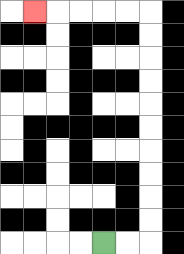{'start': '[4, 10]', 'end': '[1, 0]', 'path_directions': 'R,R,U,U,U,U,U,U,U,U,U,U,L,L,L,L,L', 'path_coordinates': '[[4, 10], [5, 10], [6, 10], [6, 9], [6, 8], [6, 7], [6, 6], [6, 5], [6, 4], [6, 3], [6, 2], [6, 1], [6, 0], [5, 0], [4, 0], [3, 0], [2, 0], [1, 0]]'}